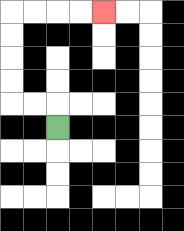{'start': '[2, 5]', 'end': '[4, 0]', 'path_directions': 'U,L,L,U,U,U,U,R,R,R,R', 'path_coordinates': '[[2, 5], [2, 4], [1, 4], [0, 4], [0, 3], [0, 2], [0, 1], [0, 0], [1, 0], [2, 0], [3, 0], [4, 0]]'}